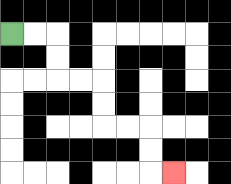{'start': '[0, 1]', 'end': '[7, 7]', 'path_directions': 'R,R,D,D,R,R,D,D,R,R,D,D,R', 'path_coordinates': '[[0, 1], [1, 1], [2, 1], [2, 2], [2, 3], [3, 3], [4, 3], [4, 4], [4, 5], [5, 5], [6, 5], [6, 6], [6, 7], [7, 7]]'}